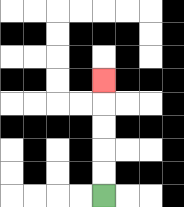{'start': '[4, 8]', 'end': '[4, 3]', 'path_directions': 'U,U,U,U,U', 'path_coordinates': '[[4, 8], [4, 7], [4, 6], [4, 5], [4, 4], [4, 3]]'}